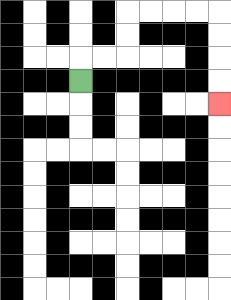{'start': '[3, 3]', 'end': '[9, 4]', 'path_directions': 'U,R,R,U,U,R,R,R,R,D,D,D,D', 'path_coordinates': '[[3, 3], [3, 2], [4, 2], [5, 2], [5, 1], [5, 0], [6, 0], [7, 0], [8, 0], [9, 0], [9, 1], [9, 2], [9, 3], [9, 4]]'}